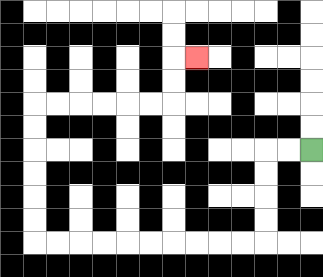{'start': '[13, 6]', 'end': '[8, 2]', 'path_directions': 'L,L,D,D,D,D,L,L,L,L,L,L,L,L,L,L,U,U,U,U,U,U,R,R,R,R,R,R,U,U,R', 'path_coordinates': '[[13, 6], [12, 6], [11, 6], [11, 7], [11, 8], [11, 9], [11, 10], [10, 10], [9, 10], [8, 10], [7, 10], [6, 10], [5, 10], [4, 10], [3, 10], [2, 10], [1, 10], [1, 9], [1, 8], [1, 7], [1, 6], [1, 5], [1, 4], [2, 4], [3, 4], [4, 4], [5, 4], [6, 4], [7, 4], [7, 3], [7, 2], [8, 2]]'}